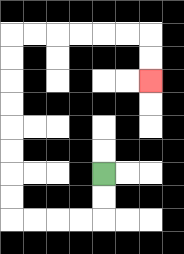{'start': '[4, 7]', 'end': '[6, 3]', 'path_directions': 'D,D,L,L,L,L,U,U,U,U,U,U,U,U,R,R,R,R,R,R,D,D', 'path_coordinates': '[[4, 7], [4, 8], [4, 9], [3, 9], [2, 9], [1, 9], [0, 9], [0, 8], [0, 7], [0, 6], [0, 5], [0, 4], [0, 3], [0, 2], [0, 1], [1, 1], [2, 1], [3, 1], [4, 1], [5, 1], [6, 1], [6, 2], [6, 3]]'}